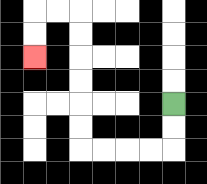{'start': '[7, 4]', 'end': '[1, 2]', 'path_directions': 'D,D,L,L,L,L,U,U,U,U,U,U,L,L,D,D', 'path_coordinates': '[[7, 4], [7, 5], [7, 6], [6, 6], [5, 6], [4, 6], [3, 6], [3, 5], [3, 4], [3, 3], [3, 2], [3, 1], [3, 0], [2, 0], [1, 0], [1, 1], [1, 2]]'}